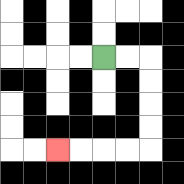{'start': '[4, 2]', 'end': '[2, 6]', 'path_directions': 'R,R,D,D,D,D,L,L,L,L', 'path_coordinates': '[[4, 2], [5, 2], [6, 2], [6, 3], [6, 4], [6, 5], [6, 6], [5, 6], [4, 6], [3, 6], [2, 6]]'}